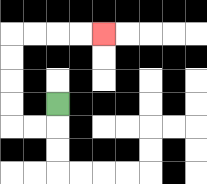{'start': '[2, 4]', 'end': '[4, 1]', 'path_directions': 'D,L,L,U,U,U,U,R,R,R,R', 'path_coordinates': '[[2, 4], [2, 5], [1, 5], [0, 5], [0, 4], [0, 3], [0, 2], [0, 1], [1, 1], [2, 1], [3, 1], [4, 1]]'}